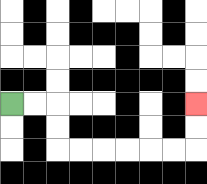{'start': '[0, 4]', 'end': '[8, 4]', 'path_directions': 'R,R,D,D,R,R,R,R,R,R,U,U', 'path_coordinates': '[[0, 4], [1, 4], [2, 4], [2, 5], [2, 6], [3, 6], [4, 6], [5, 6], [6, 6], [7, 6], [8, 6], [8, 5], [8, 4]]'}